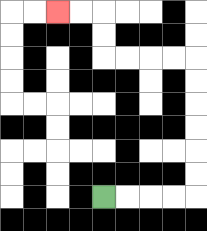{'start': '[4, 8]', 'end': '[2, 0]', 'path_directions': 'R,R,R,R,U,U,U,U,U,U,L,L,L,L,U,U,L,L', 'path_coordinates': '[[4, 8], [5, 8], [6, 8], [7, 8], [8, 8], [8, 7], [8, 6], [8, 5], [8, 4], [8, 3], [8, 2], [7, 2], [6, 2], [5, 2], [4, 2], [4, 1], [4, 0], [3, 0], [2, 0]]'}